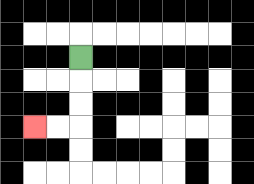{'start': '[3, 2]', 'end': '[1, 5]', 'path_directions': 'D,D,D,L,L', 'path_coordinates': '[[3, 2], [3, 3], [3, 4], [3, 5], [2, 5], [1, 5]]'}